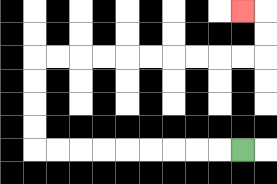{'start': '[10, 6]', 'end': '[10, 0]', 'path_directions': 'L,L,L,L,L,L,L,L,L,U,U,U,U,R,R,R,R,R,R,R,R,R,R,U,U,L', 'path_coordinates': '[[10, 6], [9, 6], [8, 6], [7, 6], [6, 6], [5, 6], [4, 6], [3, 6], [2, 6], [1, 6], [1, 5], [1, 4], [1, 3], [1, 2], [2, 2], [3, 2], [4, 2], [5, 2], [6, 2], [7, 2], [8, 2], [9, 2], [10, 2], [11, 2], [11, 1], [11, 0], [10, 0]]'}